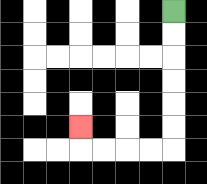{'start': '[7, 0]', 'end': '[3, 5]', 'path_directions': 'D,D,D,D,D,D,L,L,L,L,U', 'path_coordinates': '[[7, 0], [7, 1], [7, 2], [7, 3], [7, 4], [7, 5], [7, 6], [6, 6], [5, 6], [4, 6], [3, 6], [3, 5]]'}